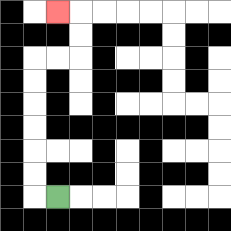{'start': '[2, 8]', 'end': '[2, 0]', 'path_directions': 'L,U,U,U,U,U,U,R,R,U,U,L', 'path_coordinates': '[[2, 8], [1, 8], [1, 7], [1, 6], [1, 5], [1, 4], [1, 3], [1, 2], [2, 2], [3, 2], [3, 1], [3, 0], [2, 0]]'}